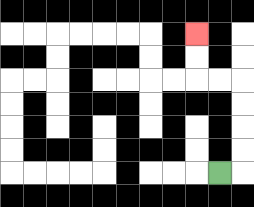{'start': '[9, 7]', 'end': '[8, 1]', 'path_directions': 'R,U,U,U,U,L,L,U,U', 'path_coordinates': '[[9, 7], [10, 7], [10, 6], [10, 5], [10, 4], [10, 3], [9, 3], [8, 3], [8, 2], [8, 1]]'}